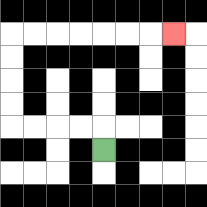{'start': '[4, 6]', 'end': '[7, 1]', 'path_directions': 'U,L,L,L,L,U,U,U,U,R,R,R,R,R,R,R', 'path_coordinates': '[[4, 6], [4, 5], [3, 5], [2, 5], [1, 5], [0, 5], [0, 4], [0, 3], [0, 2], [0, 1], [1, 1], [2, 1], [3, 1], [4, 1], [5, 1], [6, 1], [7, 1]]'}